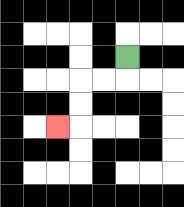{'start': '[5, 2]', 'end': '[2, 5]', 'path_directions': 'D,L,L,D,D,L', 'path_coordinates': '[[5, 2], [5, 3], [4, 3], [3, 3], [3, 4], [3, 5], [2, 5]]'}